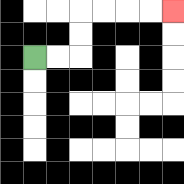{'start': '[1, 2]', 'end': '[7, 0]', 'path_directions': 'R,R,U,U,R,R,R,R', 'path_coordinates': '[[1, 2], [2, 2], [3, 2], [3, 1], [3, 0], [4, 0], [5, 0], [6, 0], [7, 0]]'}